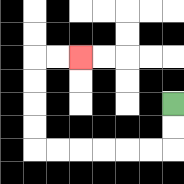{'start': '[7, 4]', 'end': '[3, 2]', 'path_directions': 'D,D,L,L,L,L,L,L,U,U,U,U,R,R', 'path_coordinates': '[[7, 4], [7, 5], [7, 6], [6, 6], [5, 6], [4, 6], [3, 6], [2, 6], [1, 6], [1, 5], [1, 4], [1, 3], [1, 2], [2, 2], [3, 2]]'}